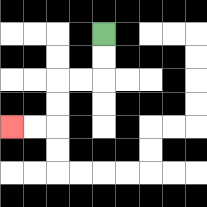{'start': '[4, 1]', 'end': '[0, 5]', 'path_directions': 'D,D,L,L,D,D,L,L', 'path_coordinates': '[[4, 1], [4, 2], [4, 3], [3, 3], [2, 3], [2, 4], [2, 5], [1, 5], [0, 5]]'}